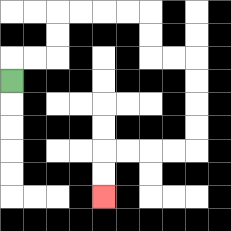{'start': '[0, 3]', 'end': '[4, 8]', 'path_directions': 'U,R,R,U,U,R,R,R,R,D,D,R,R,D,D,D,D,L,L,L,L,D,D', 'path_coordinates': '[[0, 3], [0, 2], [1, 2], [2, 2], [2, 1], [2, 0], [3, 0], [4, 0], [5, 0], [6, 0], [6, 1], [6, 2], [7, 2], [8, 2], [8, 3], [8, 4], [8, 5], [8, 6], [7, 6], [6, 6], [5, 6], [4, 6], [4, 7], [4, 8]]'}